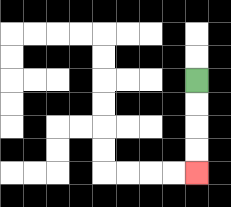{'start': '[8, 3]', 'end': '[8, 7]', 'path_directions': 'D,D,D,D', 'path_coordinates': '[[8, 3], [8, 4], [8, 5], [8, 6], [8, 7]]'}